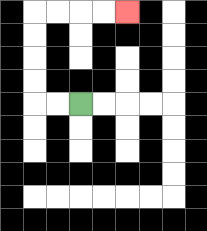{'start': '[3, 4]', 'end': '[5, 0]', 'path_directions': 'L,L,U,U,U,U,R,R,R,R', 'path_coordinates': '[[3, 4], [2, 4], [1, 4], [1, 3], [1, 2], [1, 1], [1, 0], [2, 0], [3, 0], [4, 0], [5, 0]]'}